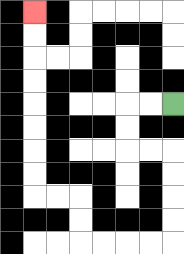{'start': '[7, 4]', 'end': '[1, 0]', 'path_directions': 'L,L,D,D,R,R,D,D,D,D,L,L,L,L,U,U,L,L,U,U,U,U,U,U,U,U', 'path_coordinates': '[[7, 4], [6, 4], [5, 4], [5, 5], [5, 6], [6, 6], [7, 6], [7, 7], [7, 8], [7, 9], [7, 10], [6, 10], [5, 10], [4, 10], [3, 10], [3, 9], [3, 8], [2, 8], [1, 8], [1, 7], [1, 6], [1, 5], [1, 4], [1, 3], [1, 2], [1, 1], [1, 0]]'}